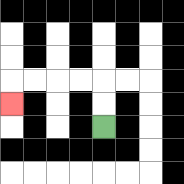{'start': '[4, 5]', 'end': '[0, 4]', 'path_directions': 'U,U,L,L,L,L,D', 'path_coordinates': '[[4, 5], [4, 4], [4, 3], [3, 3], [2, 3], [1, 3], [0, 3], [0, 4]]'}